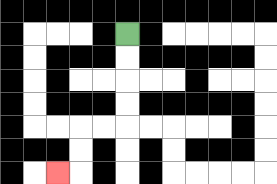{'start': '[5, 1]', 'end': '[2, 7]', 'path_directions': 'D,D,D,D,L,L,D,D,L', 'path_coordinates': '[[5, 1], [5, 2], [5, 3], [5, 4], [5, 5], [4, 5], [3, 5], [3, 6], [3, 7], [2, 7]]'}